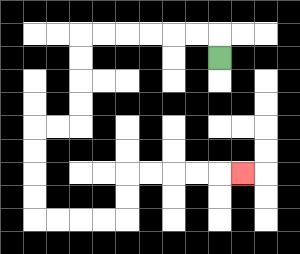{'start': '[9, 2]', 'end': '[10, 7]', 'path_directions': 'U,L,L,L,L,L,L,D,D,D,D,L,L,D,D,D,D,R,R,R,R,U,U,R,R,R,R,R', 'path_coordinates': '[[9, 2], [9, 1], [8, 1], [7, 1], [6, 1], [5, 1], [4, 1], [3, 1], [3, 2], [3, 3], [3, 4], [3, 5], [2, 5], [1, 5], [1, 6], [1, 7], [1, 8], [1, 9], [2, 9], [3, 9], [4, 9], [5, 9], [5, 8], [5, 7], [6, 7], [7, 7], [8, 7], [9, 7], [10, 7]]'}